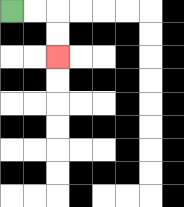{'start': '[0, 0]', 'end': '[2, 2]', 'path_directions': 'R,R,D,D', 'path_coordinates': '[[0, 0], [1, 0], [2, 0], [2, 1], [2, 2]]'}